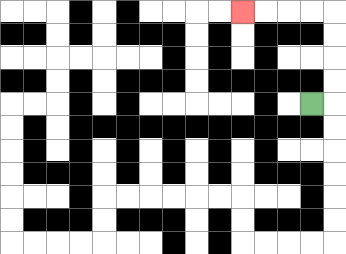{'start': '[13, 4]', 'end': '[10, 0]', 'path_directions': 'R,U,U,U,U,L,L,L,L', 'path_coordinates': '[[13, 4], [14, 4], [14, 3], [14, 2], [14, 1], [14, 0], [13, 0], [12, 0], [11, 0], [10, 0]]'}